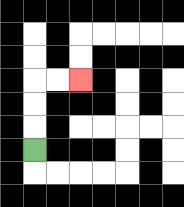{'start': '[1, 6]', 'end': '[3, 3]', 'path_directions': 'U,U,U,R,R', 'path_coordinates': '[[1, 6], [1, 5], [1, 4], [1, 3], [2, 3], [3, 3]]'}